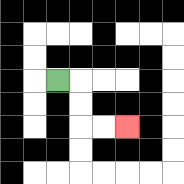{'start': '[2, 3]', 'end': '[5, 5]', 'path_directions': 'R,D,D,R,R', 'path_coordinates': '[[2, 3], [3, 3], [3, 4], [3, 5], [4, 5], [5, 5]]'}